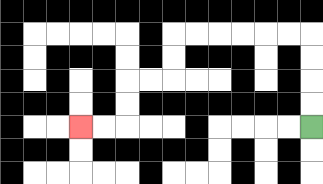{'start': '[13, 5]', 'end': '[3, 5]', 'path_directions': 'U,U,U,U,L,L,L,L,L,L,D,D,L,L,D,D,L,L', 'path_coordinates': '[[13, 5], [13, 4], [13, 3], [13, 2], [13, 1], [12, 1], [11, 1], [10, 1], [9, 1], [8, 1], [7, 1], [7, 2], [7, 3], [6, 3], [5, 3], [5, 4], [5, 5], [4, 5], [3, 5]]'}